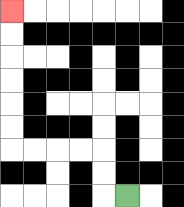{'start': '[5, 8]', 'end': '[0, 0]', 'path_directions': 'L,U,U,L,L,L,L,U,U,U,U,U,U', 'path_coordinates': '[[5, 8], [4, 8], [4, 7], [4, 6], [3, 6], [2, 6], [1, 6], [0, 6], [0, 5], [0, 4], [0, 3], [0, 2], [0, 1], [0, 0]]'}